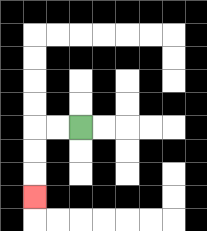{'start': '[3, 5]', 'end': '[1, 8]', 'path_directions': 'L,L,D,D,D', 'path_coordinates': '[[3, 5], [2, 5], [1, 5], [1, 6], [1, 7], [1, 8]]'}